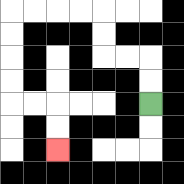{'start': '[6, 4]', 'end': '[2, 6]', 'path_directions': 'U,U,L,L,U,U,L,L,L,L,D,D,D,D,R,R,D,D', 'path_coordinates': '[[6, 4], [6, 3], [6, 2], [5, 2], [4, 2], [4, 1], [4, 0], [3, 0], [2, 0], [1, 0], [0, 0], [0, 1], [0, 2], [0, 3], [0, 4], [1, 4], [2, 4], [2, 5], [2, 6]]'}